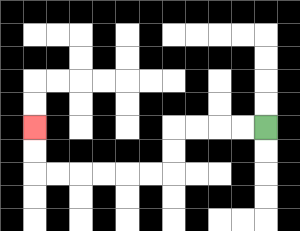{'start': '[11, 5]', 'end': '[1, 5]', 'path_directions': 'L,L,L,L,D,D,L,L,L,L,L,L,U,U', 'path_coordinates': '[[11, 5], [10, 5], [9, 5], [8, 5], [7, 5], [7, 6], [7, 7], [6, 7], [5, 7], [4, 7], [3, 7], [2, 7], [1, 7], [1, 6], [1, 5]]'}